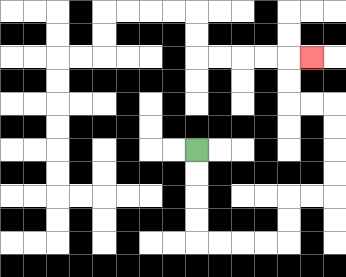{'start': '[8, 6]', 'end': '[13, 2]', 'path_directions': 'D,D,D,D,R,R,R,R,U,U,R,R,U,U,U,U,L,L,U,U,R', 'path_coordinates': '[[8, 6], [8, 7], [8, 8], [8, 9], [8, 10], [9, 10], [10, 10], [11, 10], [12, 10], [12, 9], [12, 8], [13, 8], [14, 8], [14, 7], [14, 6], [14, 5], [14, 4], [13, 4], [12, 4], [12, 3], [12, 2], [13, 2]]'}